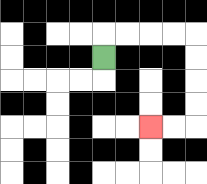{'start': '[4, 2]', 'end': '[6, 5]', 'path_directions': 'U,R,R,R,R,D,D,D,D,L,L', 'path_coordinates': '[[4, 2], [4, 1], [5, 1], [6, 1], [7, 1], [8, 1], [8, 2], [8, 3], [8, 4], [8, 5], [7, 5], [6, 5]]'}